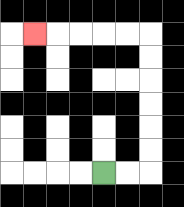{'start': '[4, 7]', 'end': '[1, 1]', 'path_directions': 'R,R,U,U,U,U,U,U,L,L,L,L,L', 'path_coordinates': '[[4, 7], [5, 7], [6, 7], [6, 6], [6, 5], [6, 4], [6, 3], [6, 2], [6, 1], [5, 1], [4, 1], [3, 1], [2, 1], [1, 1]]'}